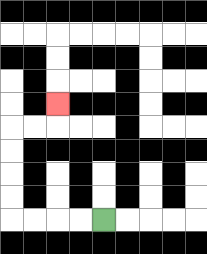{'start': '[4, 9]', 'end': '[2, 4]', 'path_directions': 'L,L,L,L,U,U,U,U,R,R,U', 'path_coordinates': '[[4, 9], [3, 9], [2, 9], [1, 9], [0, 9], [0, 8], [0, 7], [0, 6], [0, 5], [1, 5], [2, 5], [2, 4]]'}